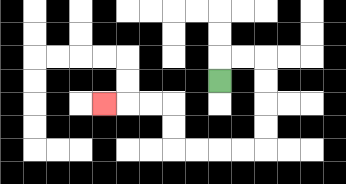{'start': '[9, 3]', 'end': '[4, 4]', 'path_directions': 'U,R,R,D,D,D,D,L,L,L,L,U,U,L,L,L', 'path_coordinates': '[[9, 3], [9, 2], [10, 2], [11, 2], [11, 3], [11, 4], [11, 5], [11, 6], [10, 6], [9, 6], [8, 6], [7, 6], [7, 5], [7, 4], [6, 4], [5, 4], [4, 4]]'}